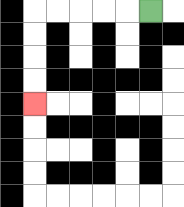{'start': '[6, 0]', 'end': '[1, 4]', 'path_directions': 'L,L,L,L,L,D,D,D,D', 'path_coordinates': '[[6, 0], [5, 0], [4, 0], [3, 0], [2, 0], [1, 0], [1, 1], [1, 2], [1, 3], [1, 4]]'}